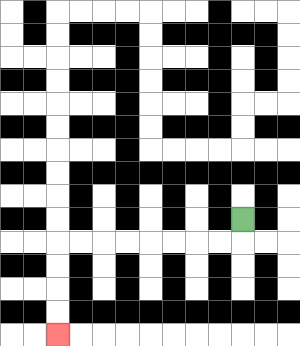{'start': '[10, 9]', 'end': '[2, 14]', 'path_directions': 'D,L,L,L,L,L,L,L,L,D,D,D,D', 'path_coordinates': '[[10, 9], [10, 10], [9, 10], [8, 10], [7, 10], [6, 10], [5, 10], [4, 10], [3, 10], [2, 10], [2, 11], [2, 12], [2, 13], [2, 14]]'}